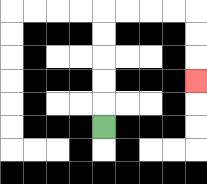{'start': '[4, 5]', 'end': '[8, 3]', 'path_directions': 'U,U,U,U,U,R,R,R,R,D,D,D', 'path_coordinates': '[[4, 5], [4, 4], [4, 3], [4, 2], [4, 1], [4, 0], [5, 0], [6, 0], [7, 0], [8, 0], [8, 1], [8, 2], [8, 3]]'}